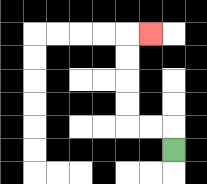{'start': '[7, 6]', 'end': '[6, 1]', 'path_directions': 'U,L,L,U,U,U,U,R', 'path_coordinates': '[[7, 6], [7, 5], [6, 5], [5, 5], [5, 4], [5, 3], [5, 2], [5, 1], [6, 1]]'}